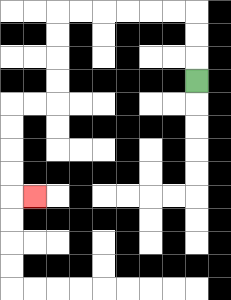{'start': '[8, 3]', 'end': '[1, 8]', 'path_directions': 'U,U,U,L,L,L,L,L,L,D,D,D,D,L,L,D,D,D,D,R', 'path_coordinates': '[[8, 3], [8, 2], [8, 1], [8, 0], [7, 0], [6, 0], [5, 0], [4, 0], [3, 0], [2, 0], [2, 1], [2, 2], [2, 3], [2, 4], [1, 4], [0, 4], [0, 5], [0, 6], [0, 7], [0, 8], [1, 8]]'}